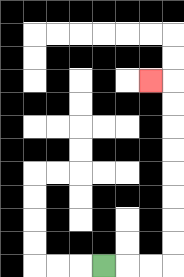{'start': '[4, 11]', 'end': '[6, 3]', 'path_directions': 'R,R,R,U,U,U,U,U,U,U,U,L', 'path_coordinates': '[[4, 11], [5, 11], [6, 11], [7, 11], [7, 10], [7, 9], [7, 8], [7, 7], [7, 6], [7, 5], [7, 4], [7, 3], [6, 3]]'}